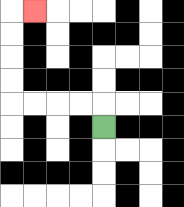{'start': '[4, 5]', 'end': '[1, 0]', 'path_directions': 'U,L,L,L,L,U,U,U,U,R', 'path_coordinates': '[[4, 5], [4, 4], [3, 4], [2, 4], [1, 4], [0, 4], [0, 3], [0, 2], [0, 1], [0, 0], [1, 0]]'}